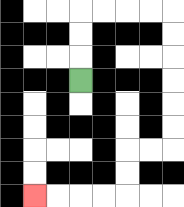{'start': '[3, 3]', 'end': '[1, 8]', 'path_directions': 'U,U,U,R,R,R,R,D,D,D,D,D,D,L,L,D,D,L,L,L,L', 'path_coordinates': '[[3, 3], [3, 2], [3, 1], [3, 0], [4, 0], [5, 0], [6, 0], [7, 0], [7, 1], [7, 2], [7, 3], [7, 4], [7, 5], [7, 6], [6, 6], [5, 6], [5, 7], [5, 8], [4, 8], [3, 8], [2, 8], [1, 8]]'}